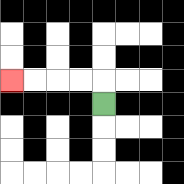{'start': '[4, 4]', 'end': '[0, 3]', 'path_directions': 'U,L,L,L,L', 'path_coordinates': '[[4, 4], [4, 3], [3, 3], [2, 3], [1, 3], [0, 3]]'}